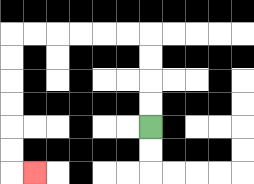{'start': '[6, 5]', 'end': '[1, 7]', 'path_directions': 'U,U,U,U,L,L,L,L,L,L,D,D,D,D,D,D,R', 'path_coordinates': '[[6, 5], [6, 4], [6, 3], [6, 2], [6, 1], [5, 1], [4, 1], [3, 1], [2, 1], [1, 1], [0, 1], [0, 2], [0, 3], [0, 4], [0, 5], [0, 6], [0, 7], [1, 7]]'}